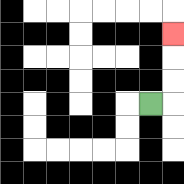{'start': '[6, 4]', 'end': '[7, 1]', 'path_directions': 'R,U,U,U', 'path_coordinates': '[[6, 4], [7, 4], [7, 3], [7, 2], [7, 1]]'}